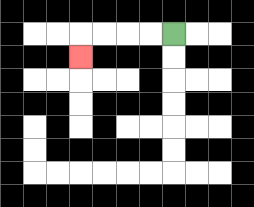{'start': '[7, 1]', 'end': '[3, 2]', 'path_directions': 'L,L,L,L,D', 'path_coordinates': '[[7, 1], [6, 1], [5, 1], [4, 1], [3, 1], [3, 2]]'}